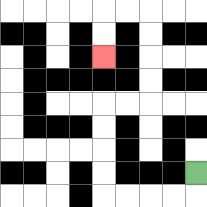{'start': '[8, 7]', 'end': '[4, 2]', 'path_directions': 'D,L,L,L,L,U,U,U,U,R,R,U,U,U,U,L,L,D,D', 'path_coordinates': '[[8, 7], [8, 8], [7, 8], [6, 8], [5, 8], [4, 8], [4, 7], [4, 6], [4, 5], [4, 4], [5, 4], [6, 4], [6, 3], [6, 2], [6, 1], [6, 0], [5, 0], [4, 0], [4, 1], [4, 2]]'}